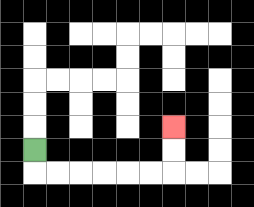{'start': '[1, 6]', 'end': '[7, 5]', 'path_directions': 'D,R,R,R,R,R,R,U,U', 'path_coordinates': '[[1, 6], [1, 7], [2, 7], [3, 7], [4, 7], [5, 7], [6, 7], [7, 7], [7, 6], [7, 5]]'}